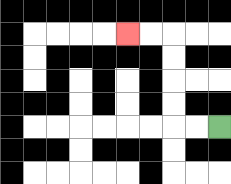{'start': '[9, 5]', 'end': '[5, 1]', 'path_directions': 'L,L,U,U,U,U,L,L', 'path_coordinates': '[[9, 5], [8, 5], [7, 5], [7, 4], [7, 3], [7, 2], [7, 1], [6, 1], [5, 1]]'}